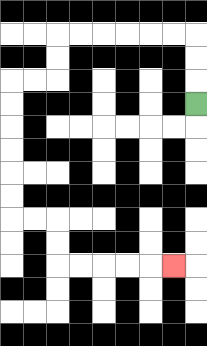{'start': '[8, 4]', 'end': '[7, 11]', 'path_directions': 'U,U,U,L,L,L,L,L,L,D,D,L,L,D,D,D,D,D,D,R,R,D,D,R,R,R,R,R', 'path_coordinates': '[[8, 4], [8, 3], [8, 2], [8, 1], [7, 1], [6, 1], [5, 1], [4, 1], [3, 1], [2, 1], [2, 2], [2, 3], [1, 3], [0, 3], [0, 4], [0, 5], [0, 6], [0, 7], [0, 8], [0, 9], [1, 9], [2, 9], [2, 10], [2, 11], [3, 11], [4, 11], [5, 11], [6, 11], [7, 11]]'}